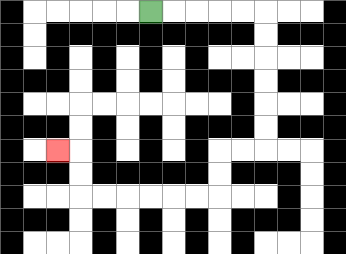{'start': '[6, 0]', 'end': '[2, 6]', 'path_directions': 'R,R,R,R,R,D,D,D,D,D,D,L,L,D,D,L,L,L,L,L,L,U,U,L', 'path_coordinates': '[[6, 0], [7, 0], [8, 0], [9, 0], [10, 0], [11, 0], [11, 1], [11, 2], [11, 3], [11, 4], [11, 5], [11, 6], [10, 6], [9, 6], [9, 7], [9, 8], [8, 8], [7, 8], [6, 8], [5, 8], [4, 8], [3, 8], [3, 7], [3, 6], [2, 6]]'}